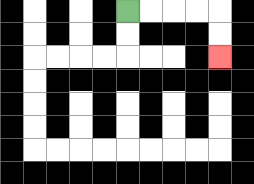{'start': '[5, 0]', 'end': '[9, 2]', 'path_directions': 'R,R,R,R,D,D', 'path_coordinates': '[[5, 0], [6, 0], [7, 0], [8, 0], [9, 0], [9, 1], [9, 2]]'}